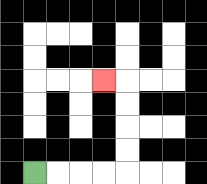{'start': '[1, 7]', 'end': '[4, 3]', 'path_directions': 'R,R,R,R,U,U,U,U,L', 'path_coordinates': '[[1, 7], [2, 7], [3, 7], [4, 7], [5, 7], [5, 6], [5, 5], [5, 4], [5, 3], [4, 3]]'}